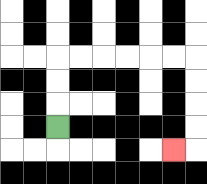{'start': '[2, 5]', 'end': '[7, 6]', 'path_directions': 'U,U,U,R,R,R,R,R,R,D,D,D,D,L', 'path_coordinates': '[[2, 5], [2, 4], [2, 3], [2, 2], [3, 2], [4, 2], [5, 2], [6, 2], [7, 2], [8, 2], [8, 3], [8, 4], [8, 5], [8, 6], [7, 6]]'}